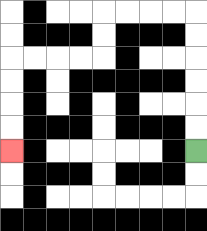{'start': '[8, 6]', 'end': '[0, 6]', 'path_directions': 'U,U,U,U,U,U,L,L,L,L,D,D,L,L,L,L,D,D,D,D', 'path_coordinates': '[[8, 6], [8, 5], [8, 4], [8, 3], [8, 2], [8, 1], [8, 0], [7, 0], [6, 0], [5, 0], [4, 0], [4, 1], [4, 2], [3, 2], [2, 2], [1, 2], [0, 2], [0, 3], [0, 4], [0, 5], [0, 6]]'}